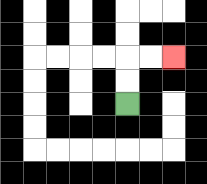{'start': '[5, 4]', 'end': '[7, 2]', 'path_directions': 'U,U,R,R', 'path_coordinates': '[[5, 4], [5, 3], [5, 2], [6, 2], [7, 2]]'}